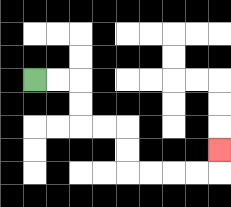{'start': '[1, 3]', 'end': '[9, 6]', 'path_directions': 'R,R,D,D,R,R,D,D,R,R,R,R,U', 'path_coordinates': '[[1, 3], [2, 3], [3, 3], [3, 4], [3, 5], [4, 5], [5, 5], [5, 6], [5, 7], [6, 7], [7, 7], [8, 7], [9, 7], [9, 6]]'}